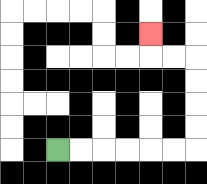{'start': '[2, 6]', 'end': '[6, 1]', 'path_directions': 'R,R,R,R,R,R,U,U,U,U,L,L,U', 'path_coordinates': '[[2, 6], [3, 6], [4, 6], [5, 6], [6, 6], [7, 6], [8, 6], [8, 5], [8, 4], [8, 3], [8, 2], [7, 2], [6, 2], [6, 1]]'}